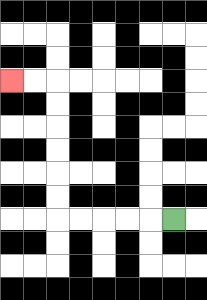{'start': '[7, 9]', 'end': '[0, 3]', 'path_directions': 'L,L,L,L,L,U,U,U,U,U,U,L,L', 'path_coordinates': '[[7, 9], [6, 9], [5, 9], [4, 9], [3, 9], [2, 9], [2, 8], [2, 7], [2, 6], [2, 5], [2, 4], [2, 3], [1, 3], [0, 3]]'}